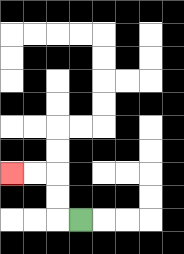{'start': '[3, 9]', 'end': '[0, 7]', 'path_directions': 'L,U,U,L,L', 'path_coordinates': '[[3, 9], [2, 9], [2, 8], [2, 7], [1, 7], [0, 7]]'}